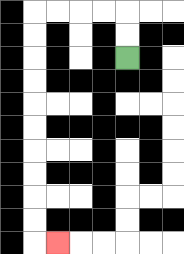{'start': '[5, 2]', 'end': '[2, 10]', 'path_directions': 'U,U,L,L,L,L,D,D,D,D,D,D,D,D,D,D,R', 'path_coordinates': '[[5, 2], [5, 1], [5, 0], [4, 0], [3, 0], [2, 0], [1, 0], [1, 1], [1, 2], [1, 3], [1, 4], [1, 5], [1, 6], [1, 7], [1, 8], [1, 9], [1, 10], [2, 10]]'}